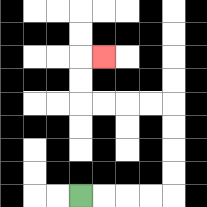{'start': '[3, 8]', 'end': '[4, 2]', 'path_directions': 'R,R,R,R,U,U,U,U,L,L,L,L,U,U,R', 'path_coordinates': '[[3, 8], [4, 8], [5, 8], [6, 8], [7, 8], [7, 7], [7, 6], [7, 5], [7, 4], [6, 4], [5, 4], [4, 4], [3, 4], [3, 3], [3, 2], [4, 2]]'}